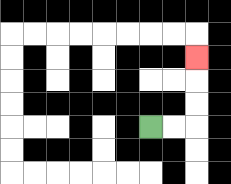{'start': '[6, 5]', 'end': '[8, 2]', 'path_directions': 'R,R,U,U,U', 'path_coordinates': '[[6, 5], [7, 5], [8, 5], [8, 4], [8, 3], [8, 2]]'}